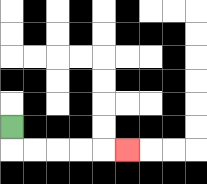{'start': '[0, 5]', 'end': '[5, 6]', 'path_directions': 'D,R,R,R,R,R', 'path_coordinates': '[[0, 5], [0, 6], [1, 6], [2, 6], [3, 6], [4, 6], [5, 6]]'}